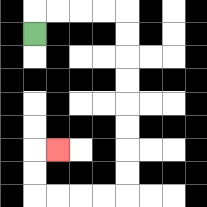{'start': '[1, 1]', 'end': '[2, 6]', 'path_directions': 'U,R,R,R,R,D,D,D,D,D,D,D,D,L,L,L,L,U,U,R', 'path_coordinates': '[[1, 1], [1, 0], [2, 0], [3, 0], [4, 0], [5, 0], [5, 1], [5, 2], [5, 3], [5, 4], [5, 5], [5, 6], [5, 7], [5, 8], [4, 8], [3, 8], [2, 8], [1, 8], [1, 7], [1, 6], [2, 6]]'}